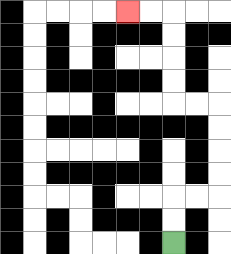{'start': '[7, 10]', 'end': '[5, 0]', 'path_directions': 'U,U,R,R,U,U,U,U,L,L,U,U,U,U,L,L', 'path_coordinates': '[[7, 10], [7, 9], [7, 8], [8, 8], [9, 8], [9, 7], [9, 6], [9, 5], [9, 4], [8, 4], [7, 4], [7, 3], [7, 2], [7, 1], [7, 0], [6, 0], [5, 0]]'}